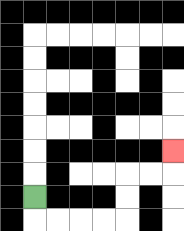{'start': '[1, 8]', 'end': '[7, 6]', 'path_directions': 'D,R,R,R,R,U,U,R,R,U', 'path_coordinates': '[[1, 8], [1, 9], [2, 9], [3, 9], [4, 9], [5, 9], [5, 8], [5, 7], [6, 7], [7, 7], [7, 6]]'}